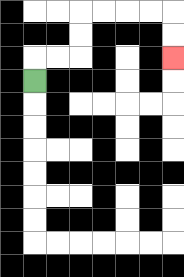{'start': '[1, 3]', 'end': '[7, 2]', 'path_directions': 'U,R,R,U,U,R,R,R,R,D,D', 'path_coordinates': '[[1, 3], [1, 2], [2, 2], [3, 2], [3, 1], [3, 0], [4, 0], [5, 0], [6, 0], [7, 0], [7, 1], [7, 2]]'}